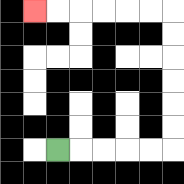{'start': '[2, 6]', 'end': '[1, 0]', 'path_directions': 'R,R,R,R,R,U,U,U,U,U,U,L,L,L,L,L,L', 'path_coordinates': '[[2, 6], [3, 6], [4, 6], [5, 6], [6, 6], [7, 6], [7, 5], [7, 4], [7, 3], [7, 2], [7, 1], [7, 0], [6, 0], [5, 0], [4, 0], [3, 0], [2, 0], [1, 0]]'}